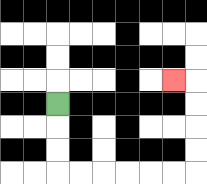{'start': '[2, 4]', 'end': '[7, 3]', 'path_directions': 'D,D,D,R,R,R,R,R,R,U,U,U,U,L', 'path_coordinates': '[[2, 4], [2, 5], [2, 6], [2, 7], [3, 7], [4, 7], [5, 7], [6, 7], [7, 7], [8, 7], [8, 6], [8, 5], [8, 4], [8, 3], [7, 3]]'}